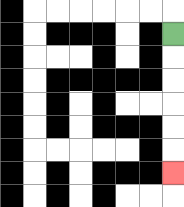{'start': '[7, 1]', 'end': '[7, 7]', 'path_directions': 'D,D,D,D,D,D', 'path_coordinates': '[[7, 1], [7, 2], [7, 3], [7, 4], [7, 5], [7, 6], [7, 7]]'}